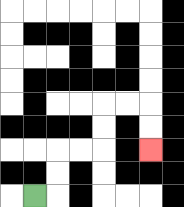{'start': '[1, 8]', 'end': '[6, 6]', 'path_directions': 'R,U,U,R,R,U,U,R,R,D,D', 'path_coordinates': '[[1, 8], [2, 8], [2, 7], [2, 6], [3, 6], [4, 6], [4, 5], [4, 4], [5, 4], [6, 4], [6, 5], [6, 6]]'}